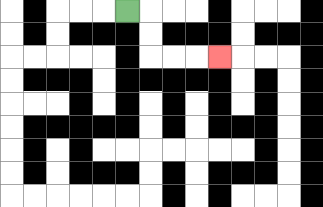{'start': '[5, 0]', 'end': '[9, 2]', 'path_directions': 'R,D,D,R,R,R', 'path_coordinates': '[[5, 0], [6, 0], [6, 1], [6, 2], [7, 2], [8, 2], [9, 2]]'}